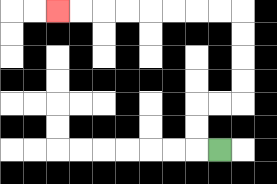{'start': '[9, 6]', 'end': '[2, 0]', 'path_directions': 'L,U,U,R,R,U,U,U,U,L,L,L,L,L,L,L,L', 'path_coordinates': '[[9, 6], [8, 6], [8, 5], [8, 4], [9, 4], [10, 4], [10, 3], [10, 2], [10, 1], [10, 0], [9, 0], [8, 0], [7, 0], [6, 0], [5, 0], [4, 0], [3, 0], [2, 0]]'}